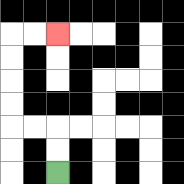{'start': '[2, 7]', 'end': '[2, 1]', 'path_directions': 'U,U,L,L,U,U,U,U,R,R', 'path_coordinates': '[[2, 7], [2, 6], [2, 5], [1, 5], [0, 5], [0, 4], [0, 3], [0, 2], [0, 1], [1, 1], [2, 1]]'}